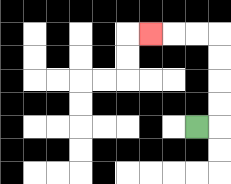{'start': '[8, 5]', 'end': '[6, 1]', 'path_directions': 'R,U,U,U,U,L,L,L', 'path_coordinates': '[[8, 5], [9, 5], [9, 4], [9, 3], [9, 2], [9, 1], [8, 1], [7, 1], [6, 1]]'}